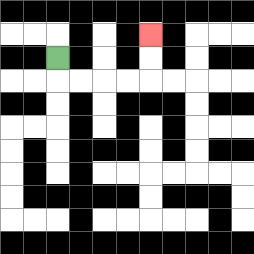{'start': '[2, 2]', 'end': '[6, 1]', 'path_directions': 'D,R,R,R,R,U,U', 'path_coordinates': '[[2, 2], [2, 3], [3, 3], [4, 3], [5, 3], [6, 3], [6, 2], [6, 1]]'}